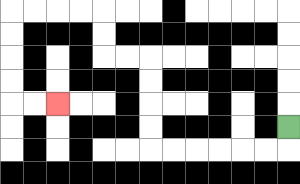{'start': '[12, 5]', 'end': '[2, 4]', 'path_directions': 'D,L,L,L,L,L,L,U,U,U,U,L,L,U,U,L,L,L,L,D,D,D,D,R,R', 'path_coordinates': '[[12, 5], [12, 6], [11, 6], [10, 6], [9, 6], [8, 6], [7, 6], [6, 6], [6, 5], [6, 4], [6, 3], [6, 2], [5, 2], [4, 2], [4, 1], [4, 0], [3, 0], [2, 0], [1, 0], [0, 0], [0, 1], [0, 2], [0, 3], [0, 4], [1, 4], [2, 4]]'}